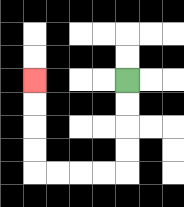{'start': '[5, 3]', 'end': '[1, 3]', 'path_directions': 'D,D,D,D,L,L,L,L,U,U,U,U', 'path_coordinates': '[[5, 3], [5, 4], [5, 5], [5, 6], [5, 7], [4, 7], [3, 7], [2, 7], [1, 7], [1, 6], [1, 5], [1, 4], [1, 3]]'}